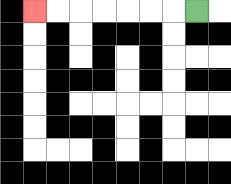{'start': '[8, 0]', 'end': '[1, 0]', 'path_directions': 'L,L,L,L,L,L,L', 'path_coordinates': '[[8, 0], [7, 0], [6, 0], [5, 0], [4, 0], [3, 0], [2, 0], [1, 0]]'}